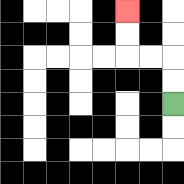{'start': '[7, 4]', 'end': '[5, 0]', 'path_directions': 'U,U,L,L,U,U', 'path_coordinates': '[[7, 4], [7, 3], [7, 2], [6, 2], [5, 2], [5, 1], [5, 0]]'}